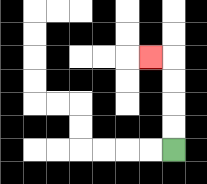{'start': '[7, 6]', 'end': '[6, 2]', 'path_directions': 'U,U,U,U,L', 'path_coordinates': '[[7, 6], [7, 5], [7, 4], [7, 3], [7, 2], [6, 2]]'}